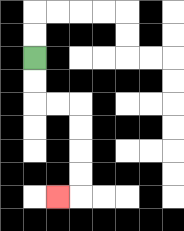{'start': '[1, 2]', 'end': '[2, 8]', 'path_directions': 'D,D,R,R,D,D,D,D,L', 'path_coordinates': '[[1, 2], [1, 3], [1, 4], [2, 4], [3, 4], [3, 5], [3, 6], [3, 7], [3, 8], [2, 8]]'}